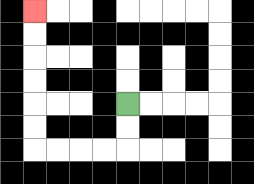{'start': '[5, 4]', 'end': '[1, 0]', 'path_directions': 'D,D,L,L,L,L,U,U,U,U,U,U', 'path_coordinates': '[[5, 4], [5, 5], [5, 6], [4, 6], [3, 6], [2, 6], [1, 6], [1, 5], [1, 4], [1, 3], [1, 2], [1, 1], [1, 0]]'}